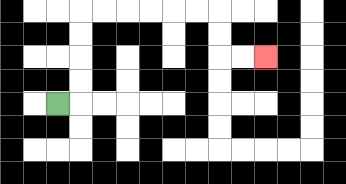{'start': '[2, 4]', 'end': '[11, 2]', 'path_directions': 'R,U,U,U,U,R,R,R,R,R,R,D,D,R,R', 'path_coordinates': '[[2, 4], [3, 4], [3, 3], [3, 2], [3, 1], [3, 0], [4, 0], [5, 0], [6, 0], [7, 0], [8, 0], [9, 0], [9, 1], [9, 2], [10, 2], [11, 2]]'}